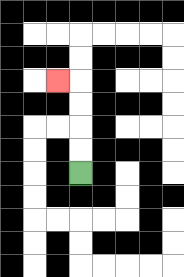{'start': '[3, 7]', 'end': '[2, 3]', 'path_directions': 'U,U,U,U,L', 'path_coordinates': '[[3, 7], [3, 6], [3, 5], [3, 4], [3, 3], [2, 3]]'}